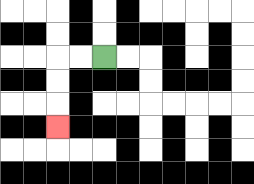{'start': '[4, 2]', 'end': '[2, 5]', 'path_directions': 'L,L,D,D,D', 'path_coordinates': '[[4, 2], [3, 2], [2, 2], [2, 3], [2, 4], [2, 5]]'}